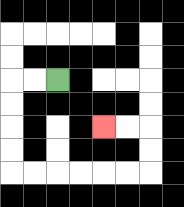{'start': '[2, 3]', 'end': '[4, 5]', 'path_directions': 'L,L,D,D,D,D,R,R,R,R,R,R,U,U,L,L', 'path_coordinates': '[[2, 3], [1, 3], [0, 3], [0, 4], [0, 5], [0, 6], [0, 7], [1, 7], [2, 7], [3, 7], [4, 7], [5, 7], [6, 7], [6, 6], [6, 5], [5, 5], [4, 5]]'}